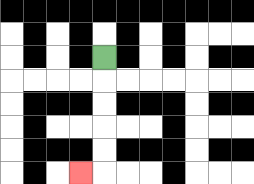{'start': '[4, 2]', 'end': '[3, 7]', 'path_directions': 'D,D,D,D,D,L', 'path_coordinates': '[[4, 2], [4, 3], [4, 4], [4, 5], [4, 6], [4, 7], [3, 7]]'}